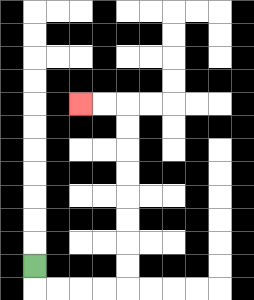{'start': '[1, 11]', 'end': '[3, 4]', 'path_directions': 'D,R,R,R,R,U,U,U,U,U,U,U,U,L,L', 'path_coordinates': '[[1, 11], [1, 12], [2, 12], [3, 12], [4, 12], [5, 12], [5, 11], [5, 10], [5, 9], [5, 8], [5, 7], [5, 6], [5, 5], [5, 4], [4, 4], [3, 4]]'}